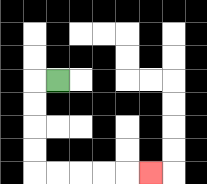{'start': '[2, 3]', 'end': '[6, 7]', 'path_directions': 'L,D,D,D,D,R,R,R,R,R', 'path_coordinates': '[[2, 3], [1, 3], [1, 4], [1, 5], [1, 6], [1, 7], [2, 7], [3, 7], [4, 7], [5, 7], [6, 7]]'}